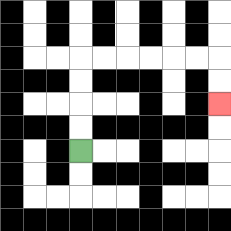{'start': '[3, 6]', 'end': '[9, 4]', 'path_directions': 'U,U,U,U,R,R,R,R,R,R,D,D', 'path_coordinates': '[[3, 6], [3, 5], [3, 4], [3, 3], [3, 2], [4, 2], [5, 2], [6, 2], [7, 2], [8, 2], [9, 2], [9, 3], [9, 4]]'}